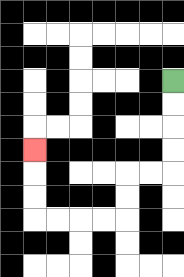{'start': '[7, 3]', 'end': '[1, 6]', 'path_directions': 'D,D,D,D,L,L,D,D,L,L,L,L,U,U,U', 'path_coordinates': '[[7, 3], [7, 4], [7, 5], [7, 6], [7, 7], [6, 7], [5, 7], [5, 8], [5, 9], [4, 9], [3, 9], [2, 9], [1, 9], [1, 8], [1, 7], [1, 6]]'}